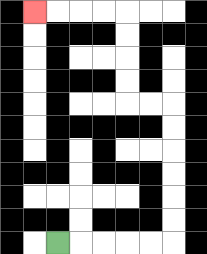{'start': '[2, 10]', 'end': '[1, 0]', 'path_directions': 'R,R,R,R,R,U,U,U,U,U,U,L,L,U,U,U,U,L,L,L,L', 'path_coordinates': '[[2, 10], [3, 10], [4, 10], [5, 10], [6, 10], [7, 10], [7, 9], [7, 8], [7, 7], [7, 6], [7, 5], [7, 4], [6, 4], [5, 4], [5, 3], [5, 2], [5, 1], [5, 0], [4, 0], [3, 0], [2, 0], [1, 0]]'}